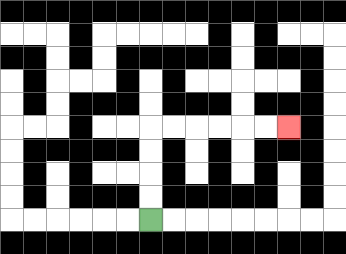{'start': '[6, 9]', 'end': '[12, 5]', 'path_directions': 'U,U,U,U,R,R,R,R,R,R', 'path_coordinates': '[[6, 9], [6, 8], [6, 7], [6, 6], [6, 5], [7, 5], [8, 5], [9, 5], [10, 5], [11, 5], [12, 5]]'}